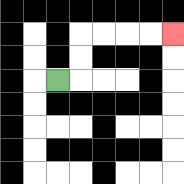{'start': '[2, 3]', 'end': '[7, 1]', 'path_directions': 'R,U,U,R,R,R,R', 'path_coordinates': '[[2, 3], [3, 3], [3, 2], [3, 1], [4, 1], [5, 1], [6, 1], [7, 1]]'}